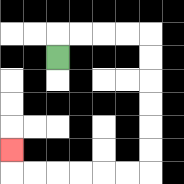{'start': '[2, 2]', 'end': '[0, 6]', 'path_directions': 'U,R,R,R,R,D,D,D,D,D,D,L,L,L,L,L,L,U', 'path_coordinates': '[[2, 2], [2, 1], [3, 1], [4, 1], [5, 1], [6, 1], [6, 2], [6, 3], [6, 4], [6, 5], [6, 6], [6, 7], [5, 7], [4, 7], [3, 7], [2, 7], [1, 7], [0, 7], [0, 6]]'}